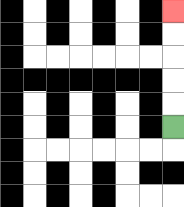{'start': '[7, 5]', 'end': '[7, 0]', 'path_directions': 'U,U,U,U,U', 'path_coordinates': '[[7, 5], [7, 4], [7, 3], [7, 2], [7, 1], [7, 0]]'}